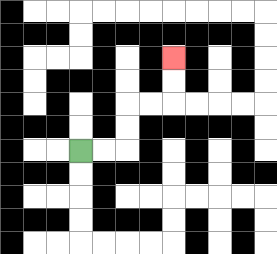{'start': '[3, 6]', 'end': '[7, 2]', 'path_directions': 'R,R,U,U,R,R,U,U', 'path_coordinates': '[[3, 6], [4, 6], [5, 6], [5, 5], [5, 4], [6, 4], [7, 4], [7, 3], [7, 2]]'}